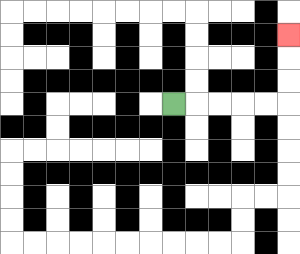{'start': '[7, 4]', 'end': '[12, 1]', 'path_directions': 'R,R,R,R,R,U,U,U', 'path_coordinates': '[[7, 4], [8, 4], [9, 4], [10, 4], [11, 4], [12, 4], [12, 3], [12, 2], [12, 1]]'}